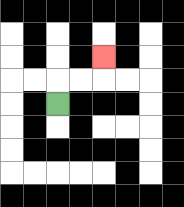{'start': '[2, 4]', 'end': '[4, 2]', 'path_directions': 'U,R,R,U', 'path_coordinates': '[[2, 4], [2, 3], [3, 3], [4, 3], [4, 2]]'}